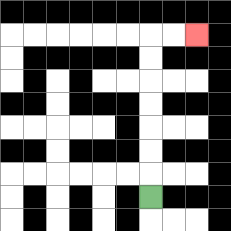{'start': '[6, 8]', 'end': '[8, 1]', 'path_directions': 'U,U,U,U,U,U,U,R,R', 'path_coordinates': '[[6, 8], [6, 7], [6, 6], [6, 5], [6, 4], [6, 3], [6, 2], [6, 1], [7, 1], [8, 1]]'}